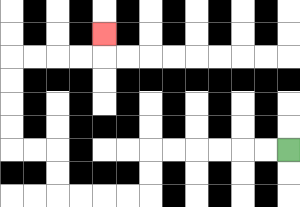{'start': '[12, 6]', 'end': '[4, 1]', 'path_directions': 'L,L,L,L,L,L,D,D,L,L,L,L,U,U,L,L,U,U,U,U,R,R,R,R,U', 'path_coordinates': '[[12, 6], [11, 6], [10, 6], [9, 6], [8, 6], [7, 6], [6, 6], [6, 7], [6, 8], [5, 8], [4, 8], [3, 8], [2, 8], [2, 7], [2, 6], [1, 6], [0, 6], [0, 5], [0, 4], [0, 3], [0, 2], [1, 2], [2, 2], [3, 2], [4, 2], [4, 1]]'}